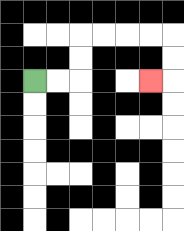{'start': '[1, 3]', 'end': '[6, 3]', 'path_directions': 'R,R,U,U,R,R,R,R,D,D,L', 'path_coordinates': '[[1, 3], [2, 3], [3, 3], [3, 2], [3, 1], [4, 1], [5, 1], [6, 1], [7, 1], [7, 2], [7, 3], [6, 3]]'}